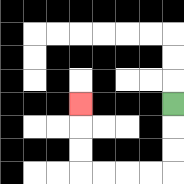{'start': '[7, 4]', 'end': '[3, 4]', 'path_directions': 'D,D,D,L,L,L,L,U,U,U', 'path_coordinates': '[[7, 4], [7, 5], [7, 6], [7, 7], [6, 7], [5, 7], [4, 7], [3, 7], [3, 6], [3, 5], [3, 4]]'}